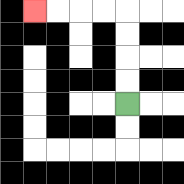{'start': '[5, 4]', 'end': '[1, 0]', 'path_directions': 'U,U,U,U,L,L,L,L', 'path_coordinates': '[[5, 4], [5, 3], [5, 2], [5, 1], [5, 0], [4, 0], [3, 0], [2, 0], [1, 0]]'}